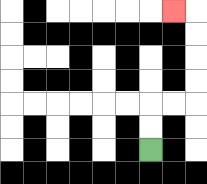{'start': '[6, 6]', 'end': '[7, 0]', 'path_directions': 'U,U,R,R,U,U,U,U,L', 'path_coordinates': '[[6, 6], [6, 5], [6, 4], [7, 4], [8, 4], [8, 3], [8, 2], [8, 1], [8, 0], [7, 0]]'}